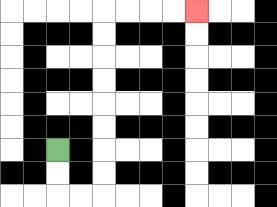{'start': '[2, 6]', 'end': '[8, 0]', 'path_directions': 'D,D,R,R,U,U,U,U,U,U,U,U,R,R,R,R', 'path_coordinates': '[[2, 6], [2, 7], [2, 8], [3, 8], [4, 8], [4, 7], [4, 6], [4, 5], [4, 4], [4, 3], [4, 2], [4, 1], [4, 0], [5, 0], [6, 0], [7, 0], [8, 0]]'}